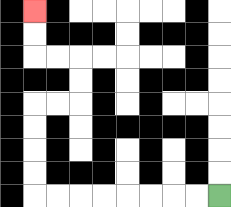{'start': '[9, 8]', 'end': '[1, 0]', 'path_directions': 'L,L,L,L,L,L,L,L,U,U,U,U,R,R,U,U,L,L,U,U', 'path_coordinates': '[[9, 8], [8, 8], [7, 8], [6, 8], [5, 8], [4, 8], [3, 8], [2, 8], [1, 8], [1, 7], [1, 6], [1, 5], [1, 4], [2, 4], [3, 4], [3, 3], [3, 2], [2, 2], [1, 2], [1, 1], [1, 0]]'}